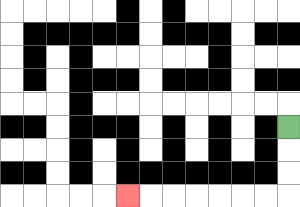{'start': '[12, 5]', 'end': '[5, 8]', 'path_directions': 'D,D,D,L,L,L,L,L,L,L', 'path_coordinates': '[[12, 5], [12, 6], [12, 7], [12, 8], [11, 8], [10, 8], [9, 8], [8, 8], [7, 8], [6, 8], [5, 8]]'}